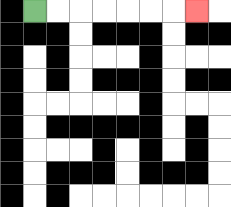{'start': '[1, 0]', 'end': '[8, 0]', 'path_directions': 'R,R,R,R,R,R,R', 'path_coordinates': '[[1, 0], [2, 0], [3, 0], [4, 0], [5, 0], [6, 0], [7, 0], [8, 0]]'}